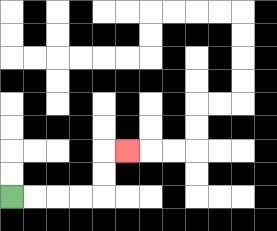{'start': '[0, 8]', 'end': '[5, 6]', 'path_directions': 'R,R,R,R,U,U,R', 'path_coordinates': '[[0, 8], [1, 8], [2, 8], [3, 8], [4, 8], [4, 7], [4, 6], [5, 6]]'}